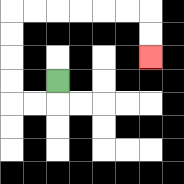{'start': '[2, 3]', 'end': '[6, 2]', 'path_directions': 'D,L,L,U,U,U,U,R,R,R,R,R,R,D,D', 'path_coordinates': '[[2, 3], [2, 4], [1, 4], [0, 4], [0, 3], [0, 2], [0, 1], [0, 0], [1, 0], [2, 0], [3, 0], [4, 0], [5, 0], [6, 0], [6, 1], [6, 2]]'}